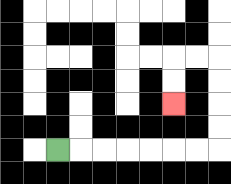{'start': '[2, 6]', 'end': '[7, 4]', 'path_directions': 'R,R,R,R,R,R,R,U,U,U,U,L,L,D,D', 'path_coordinates': '[[2, 6], [3, 6], [4, 6], [5, 6], [6, 6], [7, 6], [8, 6], [9, 6], [9, 5], [9, 4], [9, 3], [9, 2], [8, 2], [7, 2], [7, 3], [7, 4]]'}